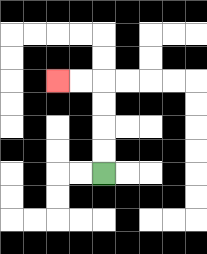{'start': '[4, 7]', 'end': '[2, 3]', 'path_directions': 'U,U,U,U,L,L', 'path_coordinates': '[[4, 7], [4, 6], [4, 5], [4, 4], [4, 3], [3, 3], [2, 3]]'}